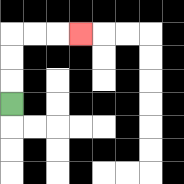{'start': '[0, 4]', 'end': '[3, 1]', 'path_directions': 'U,U,U,R,R,R', 'path_coordinates': '[[0, 4], [0, 3], [0, 2], [0, 1], [1, 1], [2, 1], [3, 1]]'}